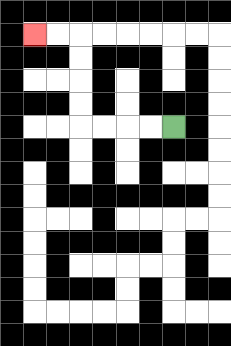{'start': '[7, 5]', 'end': '[1, 1]', 'path_directions': 'L,L,L,L,U,U,U,U,L,L', 'path_coordinates': '[[7, 5], [6, 5], [5, 5], [4, 5], [3, 5], [3, 4], [3, 3], [3, 2], [3, 1], [2, 1], [1, 1]]'}